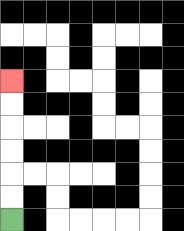{'start': '[0, 9]', 'end': '[0, 3]', 'path_directions': 'U,U,U,U,U,U', 'path_coordinates': '[[0, 9], [0, 8], [0, 7], [0, 6], [0, 5], [0, 4], [0, 3]]'}